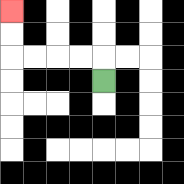{'start': '[4, 3]', 'end': '[0, 0]', 'path_directions': 'U,L,L,L,L,U,U', 'path_coordinates': '[[4, 3], [4, 2], [3, 2], [2, 2], [1, 2], [0, 2], [0, 1], [0, 0]]'}